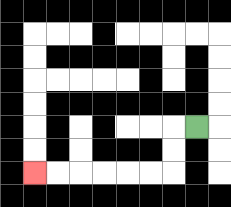{'start': '[8, 5]', 'end': '[1, 7]', 'path_directions': 'L,D,D,L,L,L,L,L,L', 'path_coordinates': '[[8, 5], [7, 5], [7, 6], [7, 7], [6, 7], [5, 7], [4, 7], [3, 7], [2, 7], [1, 7]]'}